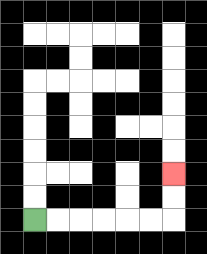{'start': '[1, 9]', 'end': '[7, 7]', 'path_directions': 'R,R,R,R,R,R,U,U', 'path_coordinates': '[[1, 9], [2, 9], [3, 9], [4, 9], [5, 9], [6, 9], [7, 9], [7, 8], [7, 7]]'}